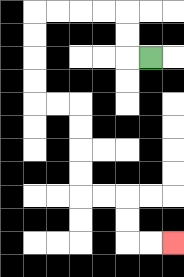{'start': '[6, 2]', 'end': '[7, 10]', 'path_directions': 'L,U,U,L,L,L,L,D,D,D,D,R,R,D,D,D,D,R,R,D,D,R,R', 'path_coordinates': '[[6, 2], [5, 2], [5, 1], [5, 0], [4, 0], [3, 0], [2, 0], [1, 0], [1, 1], [1, 2], [1, 3], [1, 4], [2, 4], [3, 4], [3, 5], [3, 6], [3, 7], [3, 8], [4, 8], [5, 8], [5, 9], [5, 10], [6, 10], [7, 10]]'}